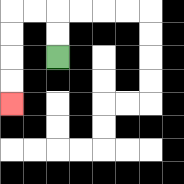{'start': '[2, 2]', 'end': '[0, 4]', 'path_directions': 'U,U,L,L,D,D,D,D', 'path_coordinates': '[[2, 2], [2, 1], [2, 0], [1, 0], [0, 0], [0, 1], [0, 2], [0, 3], [0, 4]]'}